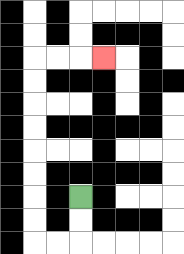{'start': '[3, 8]', 'end': '[4, 2]', 'path_directions': 'D,D,L,L,U,U,U,U,U,U,U,U,R,R,R', 'path_coordinates': '[[3, 8], [3, 9], [3, 10], [2, 10], [1, 10], [1, 9], [1, 8], [1, 7], [1, 6], [1, 5], [1, 4], [1, 3], [1, 2], [2, 2], [3, 2], [4, 2]]'}